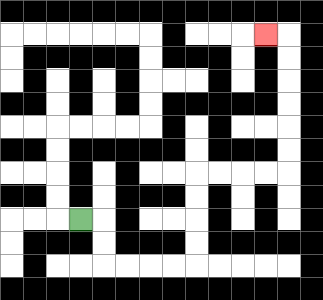{'start': '[3, 9]', 'end': '[11, 1]', 'path_directions': 'R,D,D,R,R,R,R,U,U,U,U,R,R,R,R,U,U,U,U,U,U,L', 'path_coordinates': '[[3, 9], [4, 9], [4, 10], [4, 11], [5, 11], [6, 11], [7, 11], [8, 11], [8, 10], [8, 9], [8, 8], [8, 7], [9, 7], [10, 7], [11, 7], [12, 7], [12, 6], [12, 5], [12, 4], [12, 3], [12, 2], [12, 1], [11, 1]]'}